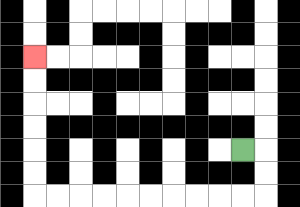{'start': '[10, 6]', 'end': '[1, 2]', 'path_directions': 'R,D,D,L,L,L,L,L,L,L,L,L,L,U,U,U,U,U,U', 'path_coordinates': '[[10, 6], [11, 6], [11, 7], [11, 8], [10, 8], [9, 8], [8, 8], [7, 8], [6, 8], [5, 8], [4, 8], [3, 8], [2, 8], [1, 8], [1, 7], [1, 6], [1, 5], [1, 4], [1, 3], [1, 2]]'}